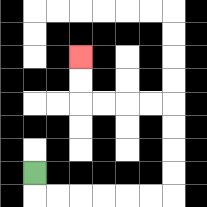{'start': '[1, 7]', 'end': '[3, 2]', 'path_directions': 'D,R,R,R,R,R,R,U,U,U,U,L,L,L,L,U,U', 'path_coordinates': '[[1, 7], [1, 8], [2, 8], [3, 8], [4, 8], [5, 8], [6, 8], [7, 8], [7, 7], [7, 6], [7, 5], [7, 4], [6, 4], [5, 4], [4, 4], [3, 4], [3, 3], [3, 2]]'}